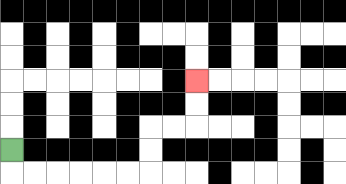{'start': '[0, 6]', 'end': '[8, 3]', 'path_directions': 'D,R,R,R,R,R,R,U,U,R,R,U,U', 'path_coordinates': '[[0, 6], [0, 7], [1, 7], [2, 7], [3, 7], [4, 7], [5, 7], [6, 7], [6, 6], [6, 5], [7, 5], [8, 5], [8, 4], [8, 3]]'}